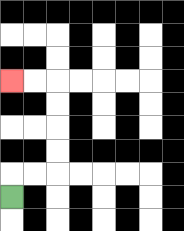{'start': '[0, 8]', 'end': '[0, 3]', 'path_directions': 'U,R,R,U,U,U,U,L,L', 'path_coordinates': '[[0, 8], [0, 7], [1, 7], [2, 7], [2, 6], [2, 5], [2, 4], [2, 3], [1, 3], [0, 3]]'}